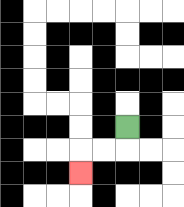{'start': '[5, 5]', 'end': '[3, 7]', 'path_directions': 'D,L,L,D', 'path_coordinates': '[[5, 5], [5, 6], [4, 6], [3, 6], [3, 7]]'}